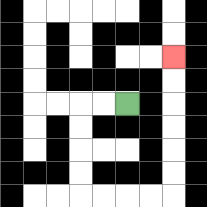{'start': '[5, 4]', 'end': '[7, 2]', 'path_directions': 'L,L,D,D,D,D,R,R,R,R,U,U,U,U,U,U', 'path_coordinates': '[[5, 4], [4, 4], [3, 4], [3, 5], [3, 6], [3, 7], [3, 8], [4, 8], [5, 8], [6, 8], [7, 8], [7, 7], [7, 6], [7, 5], [7, 4], [7, 3], [7, 2]]'}